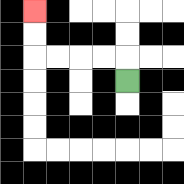{'start': '[5, 3]', 'end': '[1, 0]', 'path_directions': 'U,L,L,L,L,U,U', 'path_coordinates': '[[5, 3], [5, 2], [4, 2], [3, 2], [2, 2], [1, 2], [1, 1], [1, 0]]'}